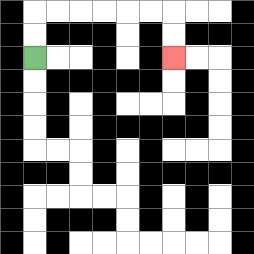{'start': '[1, 2]', 'end': '[7, 2]', 'path_directions': 'U,U,R,R,R,R,R,R,D,D', 'path_coordinates': '[[1, 2], [1, 1], [1, 0], [2, 0], [3, 0], [4, 0], [5, 0], [6, 0], [7, 0], [7, 1], [7, 2]]'}